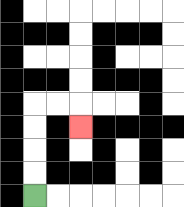{'start': '[1, 8]', 'end': '[3, 5]', 'path_directions': 'U,U,U,U,R,R,D', 'path_coordinates': '[[1, 8], [1, 7], [1, 6], [1, 5], [1, 4], [2, 4], [3, 4], [3, 5]]'}